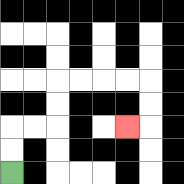{'start': '[0, 7]', 'end': '[5, 5]', 'path_directions': 'U,U,R,R,U,U,R,R,R,R,D,D,L', 'path_coordinates': '[[0, 7], [0, 6], [0, 5], [1, 5], [2, 5], [2, 4], [2, 3], [3, 3], [4, 3], [5, 3], [6, 3], [6, 4], [6, 5], [5, 5]]'}